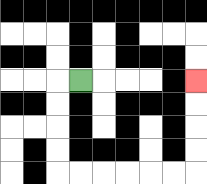{'start': '[3, 3]', 'end': '[8, 3]', 'path_directions': 'L,D,D,D,D,R,R,R,R,R,R,U,U,U,U', 'path_coordinates': '[[3, 3], [2, 3], [2, 4], [2, 5], [2, 6], [2, 7], [3, 7], [4, 7], [5, 7], [6, 7], [7, 7], [8, 7], [8, 6], [8, 5], [8, 4], [8, 3]]'}